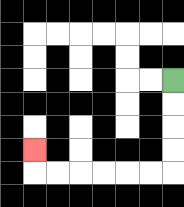{'start': '[7, 3]', 'end': '[1, 6]', 'path_directions': 'D,D,D,D,L,L,L,L,L,L,U', 'path_coordinates': '[[7, 3], [7, 4], [7, 5], [7, 6], [7, 7], [6, 7], [5, 7], [4, 7], [3, 7], [2, 7], [1, 7], [1, 6]]'}